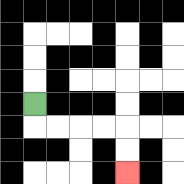{'start': '[1, 4]', 'end': '[5, 7]', 'path_directions': 'D,R,R,R,R,D,D', 'path_coordinates': '[[1, 4], [1, 5], [2, 5], [3, 5], [4, 5], [5, 5], [5, 6], [5, 7]]'}